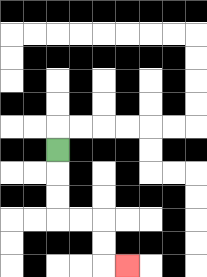{'start': '[2, 6]', 'end': '[5, 11]', 'path_directions': 'D,D,D,R,R,D,D,R', 'path_coordinates': '[[2, 6], [2, 7], [2, 8], [2, 9], [3, 9], [4, 9], [4, 10], [4, 11], [5, 11]]'}